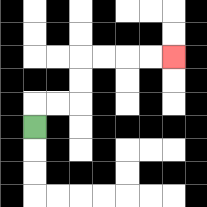{'start': '[1, 5]', 'end': '[7, 2]', 'path_directions': 'U,R,R,U,U,R,R,R,R', 'path_coordinates': '[[1, 5], [1, 4], [2, 4], [3, 4], [3, 3], [3, 2], [4, 2], [5, 2], [6, 2], [7, 2]]'}